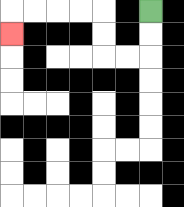{'start': '[6, 0]', 'end': '[0, 1]', 'path_directions': 'D,D,L,L,U,U,L,L,L,L,D', 'path_coordinates': '[[6, 0], [6, 1], [6, 2], [5, 2], [4, 2], [4, 1], [4, 0], [3, 0], [2, 0], [1, 0], [0, 0], [0, 1]]'}